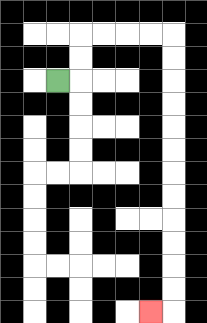{'start': '[2, 3]', 'end': '[6, 13]', 'path_directions': 'R,U,U,R,R,R,R,D,D,D,D,D,D,D,D,D,D,D,D,L', 'path_coordinates': '[[2, 3], [3, 3], [3, 2], [3, 1], [4, 1], [5, 1], [6, 1], [7, 1], [7, 2], [7, 3], [7, 4], [7, 5], [7, 6], [7, 7], [7, 8], [7, 9], [7, 10], [7, 11], [7, 12], [7, 13], [6, 13]]'}